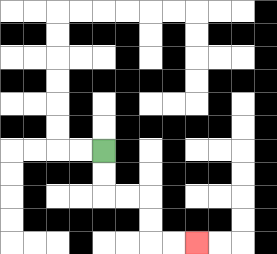{'start': '[4, 6]', 'end': '[8, 10]', 'path_directions': 'D,D,R,R,D,D,R,R', 'path_coordinates': '[[4, 6], [4, 7], [4, 8], [5, 8], [6, 8], [6, 9], [6, 10], [7, 10], [8, 10]]'}